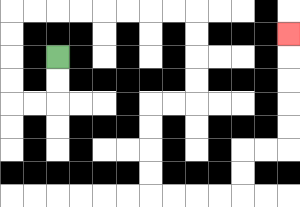{'start': '[2, 2]', 'end': '[12, 1]', 'path_directions': 'D,D,L,L,U,U,U,U,R,R,R,R,R,R,R,R,D,D,D,D,L,L,D,D,D,D,R,R,R,R,U,U,R,R,U,U,U,U,U', 'path_coordinates': '[[2, 2], [2, 3], [2, 4], [1, 4], [0, 4], [0, 3], [0, 2], [0, 1], [0, 0], [1, 0], [2, 0], [3, 0], [4, 0], [5, 0], [6, 0], [7, 0], [8, 0], [8, 1], [8, 2], [8, 3], [8, 4], [7, 4], [6, 4], [6, 5], [6, 6], [6, 7], [6, 8], [7, 8], [8, 8], [9, 8], [10, 8], [10, 7], [10, 6], [11, 6], [12, 6], [12, 5], [12, 4], [12, 3], [12, 2], [12, 1]]'}